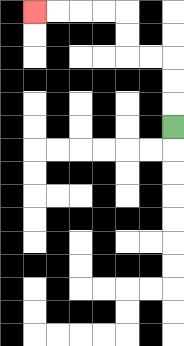{'start': '[7, 5]', 'end': '[1, 0]', 'path_directions': 'U,U,U,L,L,U,U,L,L,L,L', 'path_coordinates': '[[7, 5], [7, 4], [7, 3], [7, 2], [6, 2], [5, 2], [5, 1], [5, 0], [4, 0], [3, 0], [2, 0], [1, 0]]'}